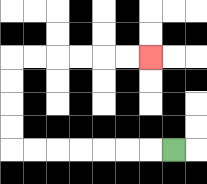{'start': '[7, 6]', 'end': '[6, 2]', 'path_directions': 'L,L,L,L,L,L,L,U,U,U,U,R,R,R,R,R,R', 'path_coordinates': '[[7, 6], [6, 6], [5, 6], [4, 6], [3, 6], [2, 6], [1, 6], [0, 6], [0, 5], [0, 4], [0, 3], [0, 2], [1, 2], [2, 2], [3, 2], [4, 2], [5, 2], [6, 2]]'}